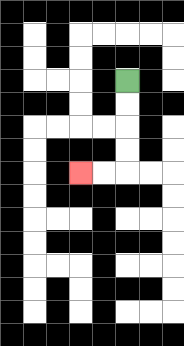{'start': '[5, 3]', 'end': '[3, 7]', 'path_directions': 'D,D,D,D,L,L', 'path_coordinates': '[[5, 3], [5, 4], [5, 5], [5, 6], [5, 7], [4, 7], [3, 7]]'}